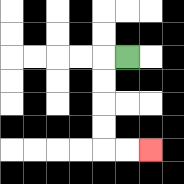{'start': '[5, 2]', 'end': '[6, 6]', 'path_directions': 'L,D,D,D,D,R,R', 'path_coordinates': '[[5, 2], [4, 2], [4, 3], [4, 4], [4, 5], [4, 6], [5, 6], [6, 6]]'}